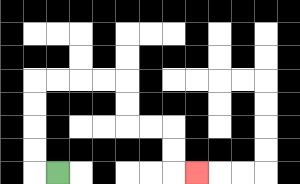{'start': '[2, 7]', 'end': '[8, 7]', 'path_directions': 'L,U,U,U,U,R,R,R,R,D,D,R,R,D,D,R', 'path_coordinates': '[[2, 7], [1, 7], [1, 6], [1, 5], [1, 4], [1, 3], [2, 3], [3, 3], [4, 3], [5, 3], [5, 4], [5, 5], [6, 5], [7, 5], [7, 6], [7, 7], [8, 7]]'}